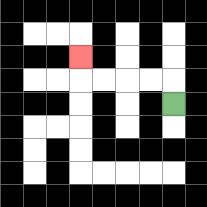{'start': '[7, 4]', 'end': '[3, 2]', 'path_directions': 'U,L,L,L,L,U', 'path_coordinates': '[[7, 4], [7, 3], [6, 3], [5, 3], [4, 3], [3, 3], [3, 2]]'}